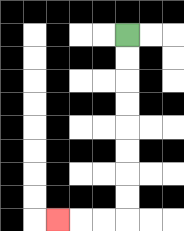{'start': '[5, 1]', 'end': '[2, 9]', 'path_directions': 'D,D,D,D,D,D,D,D,L,L,L', 'path_coordinates': '[[5, 1], [5, 2], [5, 3], [5, 4], [5, 5], [5, 6], [5, 7], [5, 8], [5, 9], [4, 9], [3, 9], [2, 9]]'}